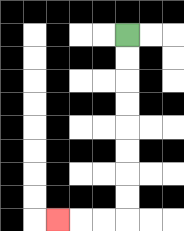{'start': '[5, 1]', 'end': '[2, 9]', 'path_directions': 'D,D,D,D,D,D,D,D,L,L,L', 'path_coordinates': '[[5, 1], [5, 2], [5, 3], [5, 4], [5, 5], [5, 6], [5, 7], [5, 8], [5, 9], [4, 9], [3, 9], [2, 9]]'}